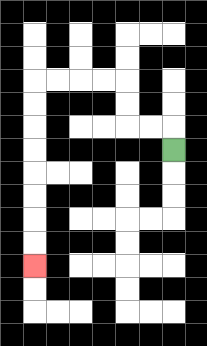{'start': '[7, 6]', 'end': '[1, 11]', 'path_directions': 'U,L,L,U,U,L,L,L,L,D,D,D,D,D,D,D,D', 'path_coordinates': '[[7, 6], [7, 5], [6, 5], [5, 5], [5, 4], [5, 3], [4, 3], [3, 3], [2, 3], [1, 3], [1, 4], [1, 5], [1, 6], [1, 7], [1, 8], [1, 9], [1, 10], [1, 11]]'}